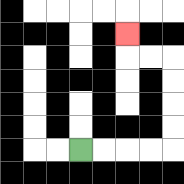{'start': '[3, 6]', 'end': '[5, 1]', 'path_directions': 'R,R,R,R,U,U,U,U,L,L,U', 'path_coordinates': '[[3, 6], [4, 6], [5, 6], [6, 6], [7, 6], [7, 5], [7, 4], [7, 3], [7, 2], [6, 2], [5, 2], [5, 1]]'}